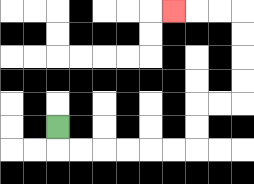{'start': '[2, 5]', 'end': '[7, 0]', 'path_directions': 'D,R,R,R,R,R,R,U,U,R,R,U,U,U,U,L,L,L', 'path_coordinates': '[[2, 5], [2, 6], [3, 6], [4, 6], [5, 6], [6, 6], [7, 6], [8, 6], [8, 5], [8, 4], [9, 4], [10, 4], [10, 3], [10, 2], [10, 1], [10, 0], [9, 0], [8, 0], [7, 0]]'}